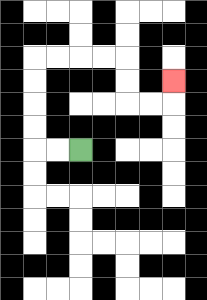{'start': '[3, 6]', 'end': '[7, 3]', 'path_directions': 'L,L,U,U,U,U,R,R,R,R,D,D,R,R,U', 'path_coordinates': '[[3, 6], [2, 6], [1, 6], [1, 5], [1, 4], [1, 3], [1, 2], [2, 2], [3, 2], [4, 2], [5, 2], [5, 3], [5, 4], [6, 4], [7, 4], [7, 3]]'}